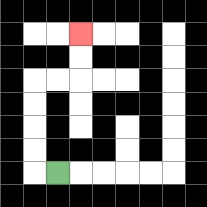{'start': '[2, 7]', 'end': '[3, 1]', 'path_directions': 'L,U,U,U,U,R,R,U,U', 'path_coordinates': '[[2, 7], [1, 7], [1, 6], [1, 5], [1, 4], [1, 3], [2, 3], [3, 3], [3, 2], [3, 1]]'}